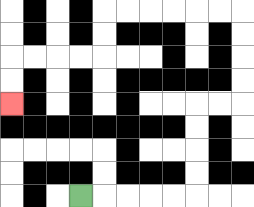{'start': '[3, 8]', 'end': '[0, 4]', 'path_directions': 'R,R,R,R,R,U,U,U,U,R,R,U,U,U,U,L,L,L,L,L,L,D,D,L,L,L,L,D,D', 'path_coordinates': '[[3, 8], [4, 8], [5, 8], [6, 8], [7, 8], [8, 8], [8, 7], [8, 6], [8, 5], [8, 4], [9, 4], [10, 4], [10, 3], [10, 2], [10, 1], [10, 0], [9, 0], [8, 0], [7, 0], [6, 0], [5, 0], [4, 0], [4, 1], [4, 2], [3, 2], [2, 2], [1, 2], [0, 2], [0, 3], [0, 4]]'}